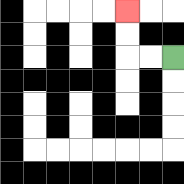{'start': '[7, 2]', 'end': '[5, 0]', 'path_directions': 'L,L,U,U', 'path_coordinates': '[[7, 2], [6, 2], [5, 2], [5, 1], [5, 0]]'}